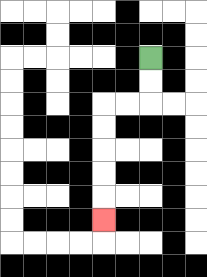{'start': '[6, 2]', 'end': '[4, 9]', 'path_directions': 'D,D,L,L,D,D,D,D,D', 'path_coordinates': '[[6, 2], [6, 3], [6, 4], [5, 4], [4, 4], [4, 5], [4, 6], [4, 7], [4, 8], [4, 9]]'}